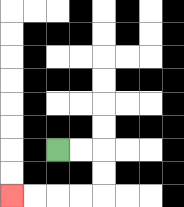{'start': '[2, 6]', 'end': '[0, 8]', 'path_directions': 'R,R,D,D,L,L,L,L', 'path_coordinates': '[[2, 6], [3, 6], [4, 6], [4, 7], [4, 8], [3, 8], [2, 8], [1, 8], [0, 8]]'}